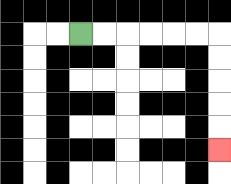{'start': '[3, 1]', 'end': '[9, 6]', 'path_directions': 'R,R,R,R,R,R,D,D,D,D,D', 'path_coordinates': '[[3, 1], [4, 1], [5, 1], [6, 1], [7, 1], [8, 1], [9, 1], [9, 2], [9, 3], [9, 4], [9, 5], [9, 6]]'}